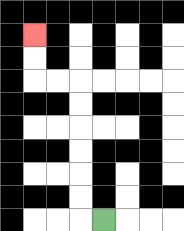{'start': '[4, 9]', 'end': '[1, 1]', 'path_directions': 'L,U,U,U,U,U,U,L,L,U,U', 'path_coordinates': '[[4, 9], [3, 9], [3, 8], [3, 7], [3, 6], [3, 5], [3, 4], [3, 3], [2, 3], [1, 3], [1, 2], [1, 1]]'}